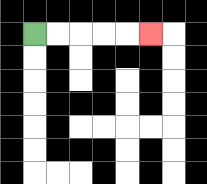{'start': '[1, 1]', 'end': '[6, 1]', 'path_directions': 'R,R,R,R,R', 'path_coordinates': '[[1, 1], [2, 1], [3, 1], [4, 1], [5, 1], [6, 1]]'}